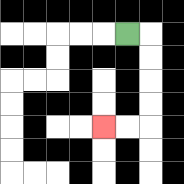{'start': '[5, 1]', 'end': '[4, 5]', 'path_directions': 'R,D,D,D,D,L,L', 'path_coordinates': '[[5, 1], [6, 1], [6, 2], [6, 3], [6, 4], [6, 5], [5, 5], [4, 5]]'}